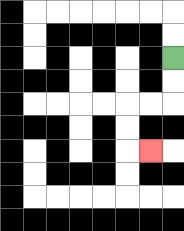{'start': '[7, 2]', 'end': '[6, 6]', 'path_directions': 'D,D,L,L,D,D,R', 'path_coordinates': '[[7, 2], [7, 3], [7, 4], [6, 4], [5, 4], [5, 5], [5, 6], [6, 6]]'}